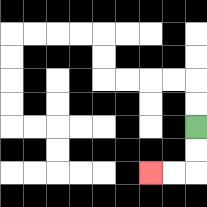{'start': '[8, 5]', 'end': '[6, 7]', 'path_directions': 'D,D,L,L', 'path_coordinates': '[[8, 5], [8, 6], [8, 7], [7, 7], [6, 7]]'}